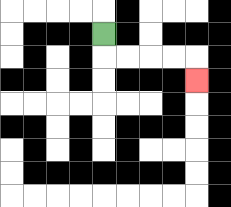{'start': '[4, 1]', 'end': '[8, 3]', 'path_directions': 'D,R,R,R,R,D', 'path_coordinates': '[[4, 1], [4, 2], [5, 2], [6, 2], [7, 2], [8, 2], [8, 3]]'}